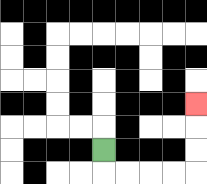{'start': '[4, 6]', 'end': '[8, 4]', 'path_directions': 'D,R,R,R,R,U,U,U', 'path_coordinates': '[[4, 6], [4, 7], [5, 7], [6, 7], [7, 7], [8, 7], [8, 6], [8, 5], [8, 4]]'}